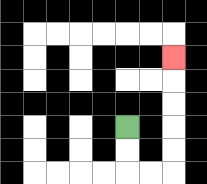{'start': '[5, 5]', 'end': '[7, 2]', 'path_directions': 'D,D,R,R,U,U,U,U,U', 'path_coordinates': '[[5, 5], [5, 6], [5, 7], [6, 7], [7, 7], [7, 6], [7, 5], [7, 4], [7, 3], [7, 2]]'}